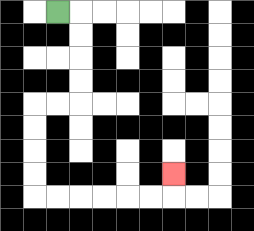{'start': '[2, 0]', 'end': '[7, 7]', 'path_directions': 'R,D,D,D,D,L,L,D,D,D,D,R,R,R,R,R,R,U', 'path_coordinates': '[[2, 0], [3, 0], [3, 1], [3, 2], [3, 3], [3, 4], [2, 4], [1, 4], [1, 5], [1, 6], [1, 7], [1, 8], [2, 8], [3, 8], [4, 8], [5, 8], [6, 8], [7, 8], [7, 7]]'}